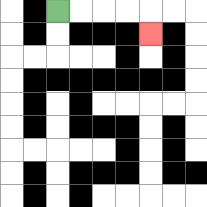{'start': '[2, 0]', 'end': '[6, 1]', 'path_directions': 'R,R,R,R,D', 'path_coordinates': '[[2, 0], [3, 0], [4, 0], [5, 0], [6, 0], [6, 1]]'}